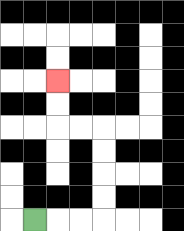{'start': '[1, 9]', 'end': '[2, 3]', 'path_directions': 'R,R,R,U,U,U,U,L,L,U,U', 'path_coordinates': '[[1, 9], [2, 9], [3, 9], [4, 9], [4, 8], [4, 7], [4, 6], [4, 5], [3, 5], [2, 5], [2, 4], [2, 3]]'}